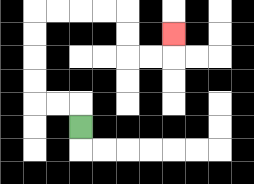{'start': '[3, 5]', 'end': '[7, 1]', 'path_directions': 'U,L,L,U,U,U,U,R,R,R,R,D,D,R,R,U', 'path_coordinates': '[[3, 5], [3, 4], [2, 4], [1, 4], [1, 3], [1, 2], [1, 1], [1, 0], [2, 0], [3, 0], [4, 0], [5, 0], [5, 1], [5, 2], [6, 2], [7, 2], [7, 1]]'}